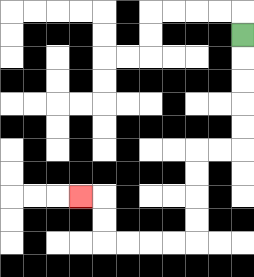{'start': '[10, 1]', 'end': '[3, 8]', 'path_directions': 'D,D,D,D,D,L,L,D,D,D,D,L,L,L,L,U,U,L', 'path_coordinates': '[[10, 1], [10, 2], [10, 3], [10, 4], [10, 5], [10, 6], [9, 6], [8, 6], [8, 7], [8, 8], [8, 9], [8, 10], [7, 10], [6, 10], [5, 10], [4, 10], [4, 9], [4, 8], [3, 8]]'}